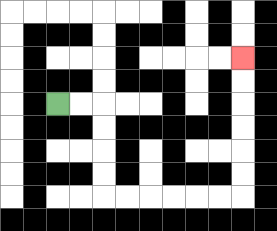{'start': '[2, 4]', 'end': '[10, 2]', 'path_directions': 'R,R,D,D,D,D,R,R,R,R,R,R,U,U,U,U,U,U', 'path_coordinates': '[[2, 4], [3, 4], [4, 4], [4, 5], [4, 6], [4, 7], [4, 8], [5, 8], [6, 8], [7, 8], [8, 8], [9, 8], [10, 8], [10, 7], [10, 6], [10, 5], [10, 4], [10, 3], [10, 2]]'}